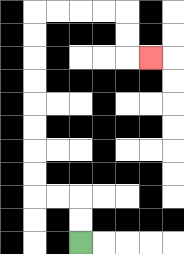{'start': '[3, 10]', 'end': '[6, 2]', 'path_directions': 'U,U,L,L,U,U,U,U,U,U,U,U,R,R,R,R,D,D,R', 'path_coordinates': '[[3, 10], [3, 9], [3, 8], [2, 8], [1, 8], [1, 7], [1, 6], [1, 5], [1, 4], [1, 3], [1, 2], [1, 1], [1, 0], [2, 0], [3, 0], [4, 0], [5, 0], [5, 1], [5, 2], [6, 2]]'}